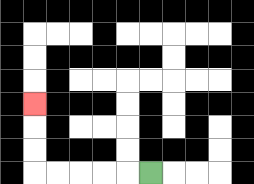{'start': '[6, 7]', 'end': '[1, 4]', 'path_directions': 'L,L,L,L,L,U,U,U', 'path_coordinates': '[[6, 7], [5, 7], [4, 7], [3, 7], [2, 7], [1, 7], [1, 6], [1, 5], [1, 4]]'}